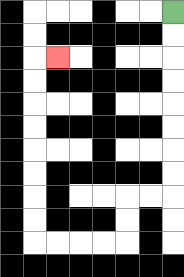{'start': '[7, 0]', 'end': '[2, 2]', 'path_directions': 'D,D,D,D,D,D,D,D,L,L,D,D,L,L,L,L,U,U,U,U,U,U,U,U,R', 'path_coordinates': '[[7, 0], [7, 1], [7, 2], [7, 3], [7, 4], [7, 5], [7, 6], [7, 7], [7, 8], [6, 8], [5, 8], [5, 9], [5, 10], [4, 10], [3, 10], [2, 10], [1, 10], [1, 9], [1, 8], [1, 7], [1, 6], [1, 5], [1, 4], [1, 3], [1, 2], [2, 2]]'}